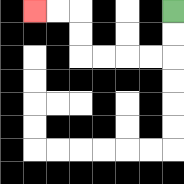{'start': '[7, 0]', 'end': '[1, 0]', 'path_directions': 'D,D,L,L,L,L,U,U,L,L', 'path_coordinates': '[[7, 0], [7, 1], [7, 2], [6, 2], [5, 2], [4, 2], [3, 2], [3, 1], [3, 0], [2, 0], [1, 0]]'}